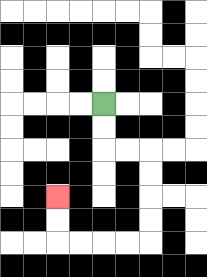{'start': '[4, 4]', 'end': '[2, 8]', 'path_directions': 'D,D,R,R,D,D,D,D,L,L,L,L,U,U', 'path_coordinates': '[[4, 4], [4, 5], [4, 6], [5, 6], [6, 6], [6, 7], [6, 8], [6, 9], [6, 10], [5, 10], [4, 10], [3, 10], [2, 10], [2, 9], [2, 8]]'}